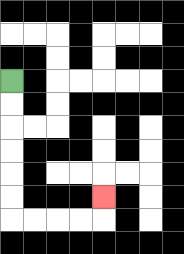{'start': '[0, 3]', 'end': '[4, 8]', 'path_directions': 'D,D,D,D,D,D,R,R,R,R,U', 'path_coordinates': '[[0, 3], [0, 4], [0, 5], [0, 6], [0, 7], [0, 8], [0, 9], [1, 9], [2, 9], [3, 9], [4, 9], [4, 8]]'}